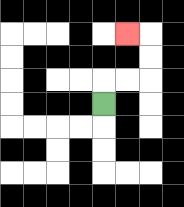{'start': '[4, 4]', 'end': '[5, 1]', 'path_directions': 'U,R,R,U,U,L', 'path_coordinates': '[[4, 4], [4, 3], [5, 3], [6, 3], [6, 2], [6, 1], [5, 1]]'}